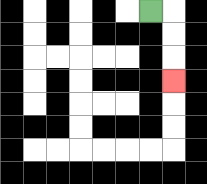{'start': '[6, 0]', 'end': '[7, 3]', 'path_directions': 'R,D,D,D', 'path_coordinates': '[[6, 0], [7, 0], [7, 1], [7, 2], [7, 3]]'}